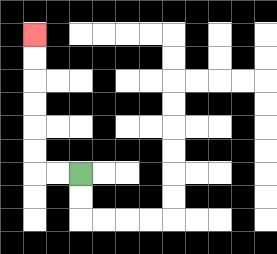{'start': '[3, 7]', 'end': '[1, 1]', 'path_directions': 'L,L,U,U,U,U,U,U', 'path_coordinates': '[[3, 7], [2, 7], [1, 7], [1, 6], [1, 5], [1, 4], [1, 3], [1, 2], [1, 1]]'}